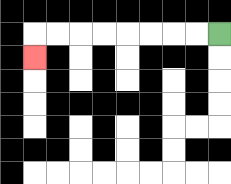{'start': '[9, 1]', 'end': '[1, 2]', 'path_directions': 'L,L,L,L,L,L,L,L,D', 'path_coordinates': '[[9, 1], [8, 1], [7, 1], [6, 1], [5, 1], [4, 1], [3, 1], [2, 1], [1, 1], [1, 2]]'}